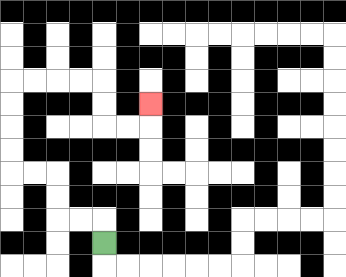{'start': '[4, 10]', 'end': '[6, 4]', 'path_directions': 'U,L,L,U,U,L,L,U,U,U,U,R,R,R,R,D,D,R,R,U', 'path_coordinates': '[[4, 10], [4, 9], [3, 9], [2, 9], [2, 8], [2, 7], [1, 7], [0, 7], [0, 6], [0, 5], [0, 4], [0, 3], [1, 3], [2, 3], [3, 3], [4, 3], [4, 4], [4, 5], [5, 5], [6, 5], [6, 4]]'}